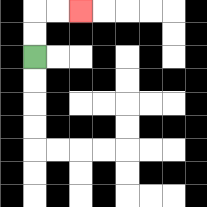{'start': '[1, 2]', 'end': '[3, 0]', 'path_directions': 'U,U,R,R', 'path_coordinates': '[[1, 2], [1, 1], [1, 0], [2, 0], [3, 0]]'}